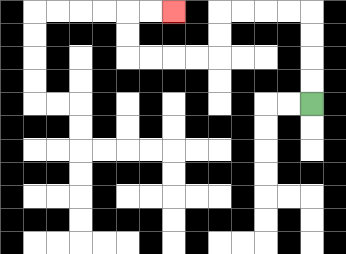{'start': '[13, 4]', 'end': '[7, 0]', 'path_directions': 'U,U,U,U,L,L,L,L,D,D,L,L,L,L,U,U,R,R', 'path_coordinates': '[[13, 4], [13, 3], [13, 2], [13, 1], [13, 0], [12, 0], [11, 0], [10, 0], [9, 0], [9, 1], [9, 2], [8, 2], [7, 2], [6, 2], [5, 2], [5, 1], [5, 0], [6, 0], [7, 0]]'}